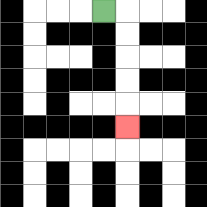{'start': '[4, 0]', 'end': '[5, 5]', 'path_directions': 'R,D,D,D,D,D', 'path_coordinates': '[[4, 0], [5, 0], [5, 1], [5, 2], [5, 3], [5, 4], [5, 5]]'}